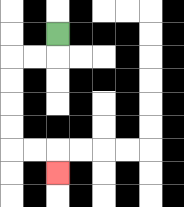{'start': '[2, 1]', 'end': '[2, 7]', 'path_directions': 'D,L,L,D,D,D,D,R,R,D', 'path_coordinates': '[[2, 1], [2, 2], [1, 2], [0, 2], [0, 3], [0, 4], [0, 5], [0, 6], [1, 6], [2, 6], [2, 7]]'}